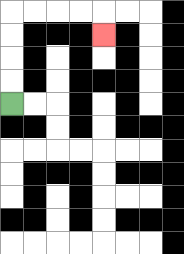{'start': '[0, 4]', 'end': '[4, 1]', 'path_directions': 'U,U,U,U,R,R,R,R,D', 'path_coordinates': '[[0, 4], [0, 3], [0, 2], [0, 1], [0, 0], [1, 0], [2, 0], [3, 0], [4, 0], [4, 1]]'}